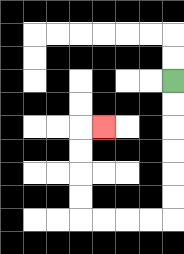{'start': '[7, 3]', 'end': '[4, 5]', 'path_directions': 'D,D,D,D,D,D,L,L,L,L,U,U,U,U,R', 'path_coordinates': '[[7, 3], [7, 4], [7, 5], [7, 6], [7, 7], [7, 8], [7, 9], [6, 9], [5, 9], [4, 9], [3, 9], [3, 8], [3, 7], [3, 6], [3, 5], [4, 5]]'}